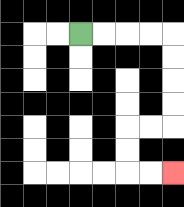{'start': '[3, 1]', 'end': '[7, 7]', 'path_directions': 'R,R,R,R,D,D,D,D,L,L,D,D,R,R', 'path_coordinates': '[[3, 1], [4, 1], [5, 1], [6, 1], [7, 1], [7, 2], [7, 3], [7, 4], [7, 5], [6, 5], [5, 5], [5, 6], [5, 7], [6, 7], [7, 7]]'}